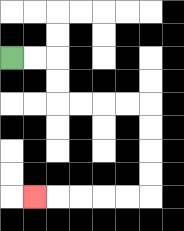{'start': '[0, 2]', 'end': '[1, 8]', 'path_directions': 'R,R,D,D,R,R,R,R,D,D,D,D,L,L,L,L,L', 'path_coordinates': '[[0, 2], [1, 2], [2, 2], [2, 3], [2, 4], [3, 4], [4, 4], [5, 4], [6, 4], [6, 5], [6, 6], [6, 7], [6, 8], [5, 8], [4, 8], [3, 8], [2, 8], [1, 8]]'}